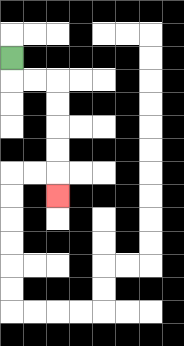{'start': '[0, 2]', 'end': '[2, 8]', 'path_directions': 'D,R,R,D,D,D,D,D', 'path_coordinates': '[[0, 2], [0, 3], [1, 3], [2, 3], [2, 4], [2, 5], [2, 6], [2, 7], [2, 8]]'}